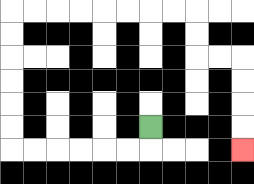{'start': '[6, 5]', 'end': '[10, 6]', 'path_directions': 'D,L,L,L,L,L,L,U,U,U,U,U,U,R,R,R,R,R,R,R,R,D,D,R,R,D,D,D,D', 'path_coordinates': '[[6, 5], [6, 6], [5, 6], [4, 6], [3, 6], [2, 6], [1, 6], [0, 6], [0, 5], [0, 4], [0, 3], [0, 2], [0, 1], [0, 0], [1, 0], [2, 0], [3, 0], [4, 0], [5, 0], [6, 0], [7, 0], [8, 0], [8, 1], [8, 2], [9, 2], [10, 2], [10, 3], [10, 4], [10, 5], [10, 6]]'}